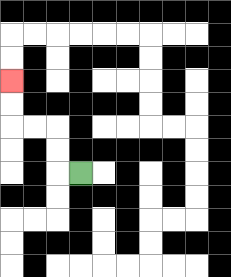{'start': '[3, 7]', 'end': '[0, 3]', 'path_directions': 'L,U,U,L,L,U,U', 'path_coordinates': '[[3, 7], [2, 7], [2, 6], [2, 5], [1, 5], [0, 5], [0, 4], [0, 3]]'}